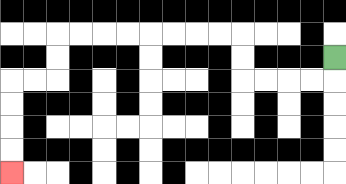{'start': '[14, 2]', 'end': '[0, 7]', 'path_directions': 'D,L,L,L,L,U,U,L,L,L,L,L,L,L,L,D,D,L,L,D,D,D,D', 'path_coordinates': '[[14, 2], [14, 3], [13, 3], [12, 3], [11, 3], [10, 3], [10, 2], [10, 1], [9, 1], [8, 1], [7, 1], [6, 1], [5, 1], [4, 1], [3, 1], [2, 1], [2, 2], [2, 3], [1, 3], [0, 3], [0, 4], [0, 5], [0, 6], [0, 7]]'}